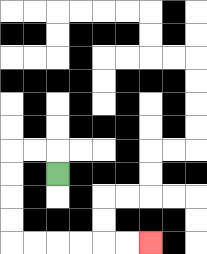{'start': '[2, 7]', 'end': '[6, 10]', 'path_directions': 'U,L,L,D,D,D,D,R,R,R,R,R,R', 'path_coordinates': '[[2, 7], [2, 6], [1, 6], [0, 6], [0, 7], [0, 8], [0, 9], [0, 10], [1, 10], [2, 10], [3, 10], [4, 10], [5, 10], [6, 10]]'}